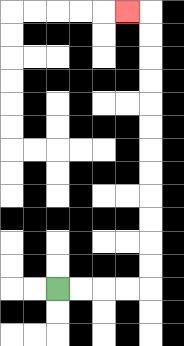{'start': '[2, 12]', 'end': '[5, 0]', 'path_directions': 'R,R,R,R,U,U,U,U,U,U,U,U,U,U,U,U,L', 'path_coordinates': '[[2, 12], [3, 12], [4, 12], [5, 12], [6, 12], [6, 11], [6, 10], [6, 9], [6, 8], [6, 7], [6, 6], [6, 5], [6, 4], [6, 3], [6, 2], [6, 1], [6, 0], [5, 0]]'}